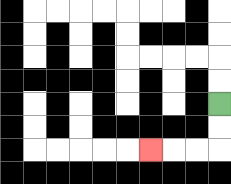{'start': '[9, 4]', 'end': '[6, 6]', 'path_directions': 'D,D,L,L,L', 'path_coordinates': '[[9, 4], [9, 5], [9, 6], [8, 6], [7, 6], [6, 6]]'}